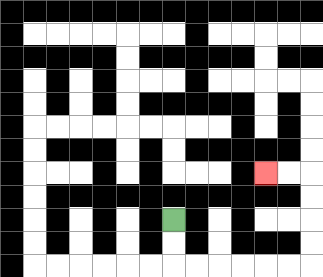{'start': '[7, 9]', 'end': '[11, 7]', 'path_directions': 'D,D,R,R,R,R,R,R,U,U,U,U,L,L', 'path_coordinates': '[[7, 9], [7, 10], [7, 11], [8, 11], [9, 11], [10, 11], [11, 11], [12, 11], [13, 11], [13, 10], [13, 9], [13, 8], [13, 7], [12, 7], [11, 7]]'}